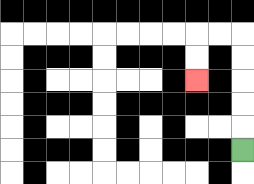{'start': '[10, 6]', 'end': '[8, 3]', 'path_directions': 'U,U,U,U,U,L,L,D,D', 'path_coordinates': '[[10, 6], [10, 5], [10, 4], [10, 3], [10, 2], [10, 1], [9, 1], [8, 1], [8, 2], [8, 3]]'}